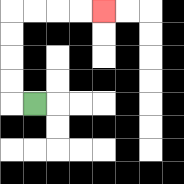{'start': '[1, 4]', 'end': '[4, 0]', 'path_directions': 'L,U,U,U,U,R,R,R,R', 'path_coordinates': '[[1, 4], [0, 4], [0, 3], [0, 2], [0, 1], [0, 0], [1, 0], [2, 0], [3, 0], [4, 0]]'}